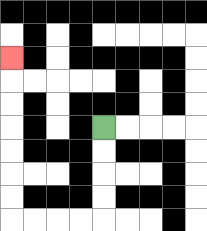{'start': '[4, 5]', 'end': '[0, 2]', 'path_directions': 'D,D,D,D,L,L,L,L,U,U,U,U,U,U,U', 'path_coordinates': '[[4, 5], [4, 6], [4, 7], [4, 8], [4, 9], [3, 9], [2, 9], [1, 9], [0, 9], [0, 8], [0, 7], [0, 6], [0, 5], [0, 4], [0, 3], [0, 2]]'}